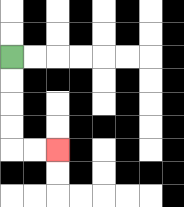{'start': '[0, 2]', 'end': '[2, 6]', 'path_directions': 'D,D,D,D,R,R', 'path_coordinates': '[[0, 2], [0, 3], [0, 4], [0, 5], [0, 6], [1, 6], [2, 6]]'}